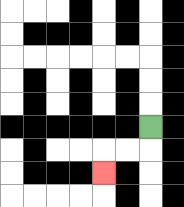{'start': '[6, 5]', 'end': '[4, 7]', 'path_directions': 'D,L,L,D', 'path_coordinates': '[[6, 5], [6, 6], [5, 6], [4, 6], [4, 7]]'}